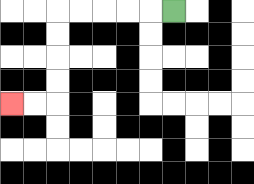{'start': '[7, 0]', 'end': '[0, 4]', 'path_directions': 'L,L,L,L,L,D,D,D,D,L,L', 'path_coordinates': '[[7, 0], [6, 0], [5, 0], [4, 0], [3, 0], [2, 0], [2, 1], [2, 2], [2, 3], [2, 4], [1, 4], [0, 4]]'}